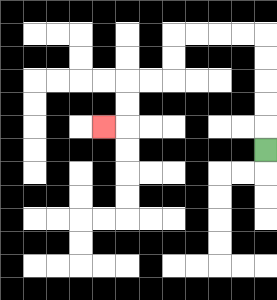{'start': '[11, 6]', 'end': '[4, 5]', 'path_directions': 'U,U,U,U,U,L,L,L,L,D,D,L,L,D,D,L', 'path_coordinates': '[[11, 6], [11, 5], [11, 4], [11, 3], [11, 2], [11, 1], [10, 1], [9, 1], [8, 1], [7, 1], [7, 2], [7, 3], [6, 3], [5, 3], [5, 4], [5, 5], [4, 5]]'}